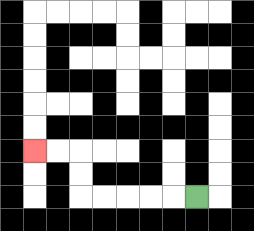{'start': '[8, 8]', 'end': '[1, 6]', 'path_directions': 'L,L,L,L,L,U,U,L,L', 'path_coordinates': '[[8, 8], [7, 8], [6, 8], [5, 8], [4, 8], [3, 8], [3, 7], [3, 6], [2, 6], [1, 6]]'}